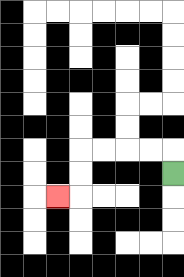{'start': '[7, 7]', 'end': '[2, 8]', 'path_directions': 'U,L,L,L,L,D,D,L', 'path_coordinates': '[[7, 7], [7, 6], [6, 6], [5, 6], [4, 6], [3, 6], [3, 7], [3, 8], [2, 8]]'}